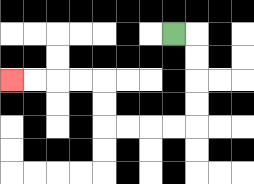{'start': '[7, 1]', 'end': '[0, 3]', 'path_directions': 'R,D,D,D,D,L,L,L,L,U,U,L,L,L,L', 'path_coordinates': '[[7, 1], [8, 1], [8, 2], [8, 3], [8, 4], [8, 5], [7, 5], [6, 5], [5, 5], [4, 5], [4, 4], [4, 3], [3, 3], [2, 3], [1, 3], [0, 3]]'}